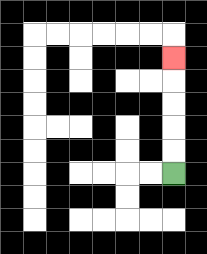{'start': '[7, 7]', 'end': '[7, 2]', 'path_directions': 'U,U,U,U,U', 'path_coordinates': '[[7, 7], [7, 6], [7, 5], [7, 4], [7, 3], [7, 2]]'}